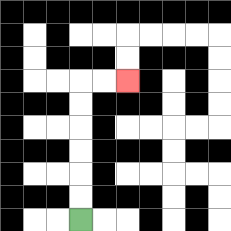{'start': '[3, 9]', 'end': '[5, 3]', 'path_directions': 'U,U,U,U,U,U,R,R', 'path_coordinates': '[[3, 9], [3, 8], [3, 7], [3, 6], [3, 5], [3, 4], [3, 3], [4, 3], [5, 3]]'}